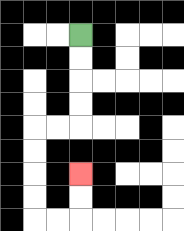{'start': '[3, 1]', 'end': '[3, 7]', 'path_directions': 'D,D,D,D,L,L,D,D,D,D,R,R,U,U', 'path_coordinates': '[[3, 1], [3, 2], [3, 3], [3, 4], [3, 5], [2, 5], [1, 5], [1, 6], [1, 7], [1, 8], [1, 9], [2, 9], [3, 9], [3, 8], [3, 7]]'}